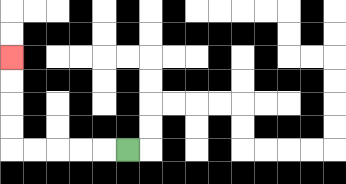{'start': '[5, 6]', 'end': '[0, 2]', 'path_directions': 'L,L,L,L,L,U,U,U,U', 'path_coordinates': '[[5, 6], [4, 6], [3, 6], [2, 6], [1, 6], [0, 6], [0, 5], [0, 4], [0, 3], [0, 2]]'}